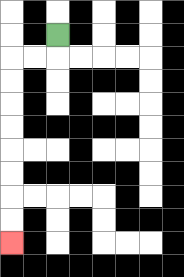{'start': '[2, 1]', 'end': '[0, 10]', 'path_directions': 'D,L,L,D,D,D,D,D,D,D,D', 'path_coordinates': '[[2, 1], [2, 2], [1, 2], [0, 2], [0, 3], [0, 4], [0, 5], [0, 6], [0, 7], [0, 8], [0, 9], [0, 10]]'}